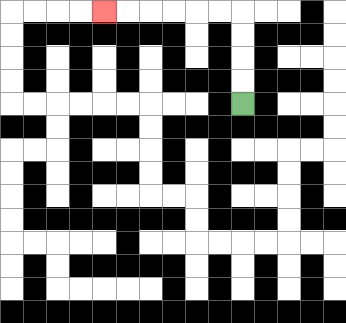{'start': '[10, 4]', 'end': '[4, 0]', 'path_directions': 'U,U,U,U,L,L,L,L,L,L', 'path_coordinates': '[[10, 4], [10, 3], [10, 2], [10, 1], [10, 0], [9, 0], [8, 0], [7, 0], [6, 0], [5, 0], [4, 0]]'}